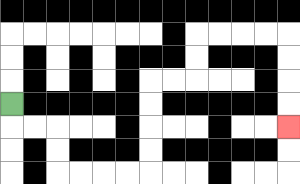{'start': '[0, 4]', 'end': '[12, 5]', 'path_directions': 'D,R,R,D,D,R,R,R,R,U,U,U,U,R,R,U,U,R,R,R,R,D,D,D,D', 'path_coordinates': '[[0, 4], [0, 5], [1, 5], [2, 5], [2, 6], [2, 7], [3, 7], [4, 7], [5, 7], [6, 7], [6, 6], [6, 5], [6, 4], [6, 3], [7, 3], [8, 3], [8, 2], [8, 1], [9, 1], [10, 1], [11, 1], [12, 1], [12, 2], [12, 3], [12, 4], [12, 5]]'}